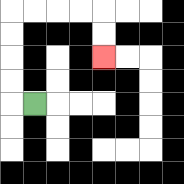{'start': '[1, 4]', 'end': '[4, 2]', 'path_directions': 'L,U,U,U,U,R,R,R,R,D,D', 'path_coordinates': '[[1, 4], [0, 4], [0, 3], [0, 2], [0, 1], [0, 0], [1, 0], [2, 0], [3, 0], [4, 0], [4, 1], [4, 2]]'}